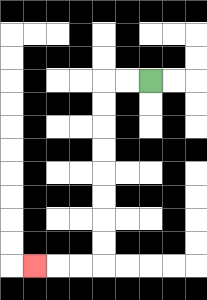{'start': '[6, 3]', 'end': '[1, 11]', 'path_directions': 'L,L,D,D,D,D,D,D,D,D,L,L,L', 'path_coordinates': '[[6, 3], [5, 3], [4, 3], [4, 4], [4, 5], [4, 6], [4, 7], [4, 8], [4, 9], [4, 10], [4, 11], [3, 11], [2, 11], [1, 11]]'}